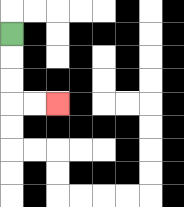{'start': '[0, 1]', 'end': '[2, 4]', 'path_directions': 'D,D,D,R,R', 'path_coordinates': '[[0, 1], [0, 2], [0, 3], [0, 4], [1, 4], [2, 4]]'}